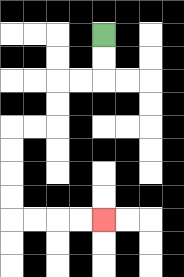{'start': '[4, 1]', 'end': '[4, 9]', 'path_directions': 'D,D,L,L,D,D,L,L,D,D,D,D,R,R,R,R', 'path_coordinates': '[[4, 1], [4, 2], [4, 3], [3, 3], [2, 3], [2, 4], [2, 5], [1, 5], [0, 5], [0, 6], [0, 7], [0, 8], [0, 9], [1, 9], [2, 9], [3, 9], [4, 9]]'}